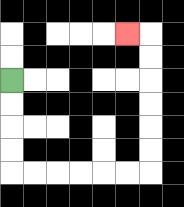{'start': '[0, 3]', 'end': '[5, 1]', 'path_directions': 'D,D,D,D,R,R,R,R,R,R,U,U,U,U,U,U,L', 'path_coordinates': '[[0, 3], [0, 4], [0, 5], [0, 6], [0, 7], [1, 7], [2, 7], [3, 7], [4, 7], [5, 7], [6, 7], [6, 6], [6, 5], [6, 4], [6, 3], [6, 2], [6, 1], [5, 1]]'}